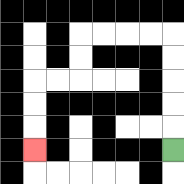{'start': '[7, 6]', 'end': '[1, 6]', 'path_directions': 'U,U,U,U,U,L,L,L,L,D,D,L,L,D,D,D', 'path_coordinates': '[[7, 6], [7, 5], [7, 4], [7, 3], [7, 2], [7, 1], [6, 1], [5, 1], [4, 1], [3, 1], [3, 2], [3, 3], [2, 3], [1, 3], [1, 4], [1, 5], [1, 6]]'}